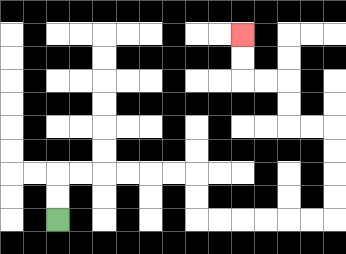{'start': '[2, 9]', 'end': '[10, 1]', 'path_directions': 'U,U,R,R,R,R,R,R,D,D,R,R,R,R,R,R,U,U,U,U,L,L,U,U,L,L,U,U', 'path_coordinates': '[[2, 9], [2, 8], [2, 7], [3, 7], [4, 7], [5, 7], [6, 7], [7, 7], [8, 7], [8, 8], [8, 9], [9, 9], [10, 9], [11, 9], [12, 9], [13, 9], [14, 9], [14, 8], [14, 7], [14, 6], [14, 5], [13, 5], [12, 5], [12, 4], [12, 3], [11, 3], [10, 3], [10, 2], [10, 1]]'}